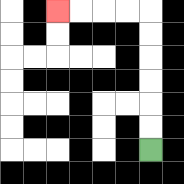{'start': '[6, 6]', 'end': '[2, 0]', 'path_directions': 'U,U,U,U,U,U,L,L,L,L', 'path_coordinates': '[[6, 6], [6, 5], [6, 4], [6, 3], [6, 2], [6, 1], [6, 0], [5, 0], [4, 0], [3, 0], [2, 0]]'}